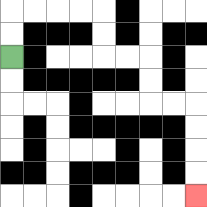{'start': '[0, 2]', 'end': '[8, 8]', 'path_directions': 'U,U,R,R,R,R,D,D,R,R,D,D,R,R,D,D,D,D', 'path_coordinates': '[[0, 2], [0, 1], [0, 0], [1, 0], [2, 0], [3, 0], [4, 0], [4, 1], [4, 2], [5, 2], [6, 2], [6, 3], [6, 4], [7, 4], [8, 4], [8, 5], [8, 6], [8, 7], [8, 8]]'}